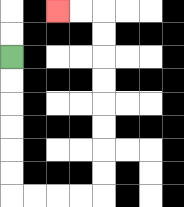{'start': '[0, 2]', 'end': '[2, 0]', 'path_directions': 'D,D,D,D,D,D,R,R,R,R,U,U,U,U,U,U,U,U,L,L', 'path_coordinates': '[[0, 2], [0, 3], [0, 4], [0, 5], [0, 6], [0, 7], [0, 8], [1, 8], [2, 8], [3, 8], [4, 8], [4, 7], [4, 6], [4, 5], [4, 4], [4, 3], [4, 2], [4, 1], [4, 0], [3, 0], [2, 0]]'}